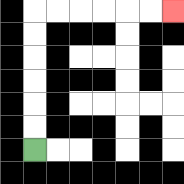{'start': '[1, 6]', 'end': '[7, 0]', 'path_directions': 'U,U,U,U,U,U,R,R,R,R,R,R', 'path_coordinates': '[[1, 6], [1, 5], [1, 4], [1, 3], [1, 2], [1, 1], [1, 0], [2, 0], [3, 0], [4, 0], [5, 0], [6, 0], [7, 0]]'}